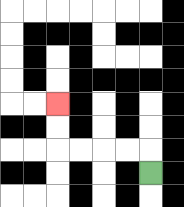{'start': '[6, 7]', 'end': '[2, 4]', 'path_directions': 'U,L,L,L,L,U,U', 'path_coordinates': '[[6, 7], [6, 6], [5, 6], [4, 6], [3, 6], [2, 6], [2, 5], [2, 4]]'}